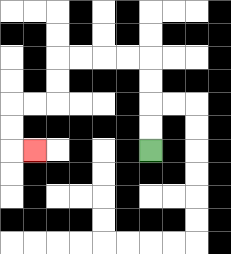{'start': '[6, 6]', 'end': '[1, 6]', 'path_directions': 'U,U,U,U,L,L,L,L,D,D,L,L,D,D,R', 'path_coordinates': '[[6, 6], [6, 5], [6, 4], [6, 3], [6, 2], [5, 2], [4, 2], [3, 2], [2, 2], [2, 3], [2, 4], [1, 4], [0, 4], [0, 5], [0, 6], [1, 6]]'}